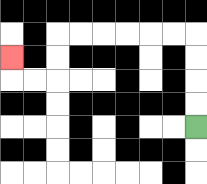{'start': '[8, 5]', 'end': '[0, 2]', 'path_directions': 'U,U,U,U,L,L,L,L,L,L,D,D,L,L,U', 'path_coordinates': '[[8, 5], [8, 4], [8, 3], [8, 2], [8, 1], [7, 1], [6, 1], [5, 1], [4, 1], [3, 1], [2, 1], [2, 2], [2, 3], [1, 3], [0, 3], [0, 2]]'}